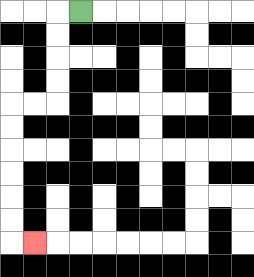{'start': '[3, 0]', 'end': '[1, 10]', 'path_directions': 'L,D,D,D,D,L,L,D,D,D,D,D,D,R', 'path_coordinates': '[[3, 0], [2, 0], [2, 1], [2, 2], [2, 3], [2, 4], [1, 4], [0, 4], [0, 5], [0, 6], [0, 7], [0, 8], [0, 9], [0, 10], [1, 10]]'}